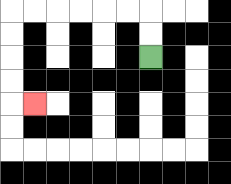{'start': '[6, 2]', 'end': '[1, 4]', 'path_directions': 'U,U,L,L,L,L,L,L,D,D,D,D,R', 'path_coordinates': '[[6, 2], [6, 1], [6, 0], [5, 0], [4, 0], [3, 0], [2, 0], [1, 0], [0, 0], [0, 1], [0, 2], [0, 3], [0, 4], [1, 4]]'}